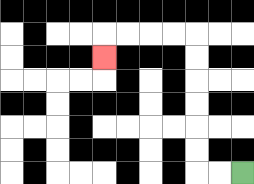{'start': '[10, 7]', 'end': '[4, 2]', 'path_directions': 'L,L,U,U,U,U,U,U,L,L,L,L,D', 'path_coordinates': '[[10, 7], [9, 7], [8, 7], [8, 6], [8, 5], [8, 4], [8, 3], [8, 2], [8, 1], [7, 1], [6, 1], [5, 1], [4, 1], [4, 2]]'}